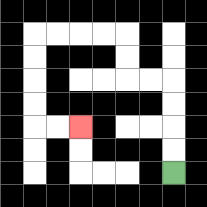{'start': '[7, 7]', 'end': '[3, 5]', 'path_directions': 'U,U,U,U,L,L,U,U,L,L,L,L,D,D,D,D,R,R', 'path_coordinates': '[[7, 7], [7, 6], [7, 5], [7, 4], [7, 3], [6, 3], [5, 3], [5, 2], [5, 1], [4, 1], [3, 1], [2, 1], [1, 1], [1, 2], [1, 3], [1, 4], [1, 5], [2, 5], [3, 5]]'}